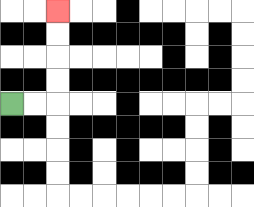{'start': '[0, 4]', 'end': '[2, 0]', 'path_directions': 'R,R,U,U,U,U', 'path_coordinates': '[[0, 4], [1, 4], [2, 4], [2, 3], [2, 2], [2, 1], [2, 0]]'}